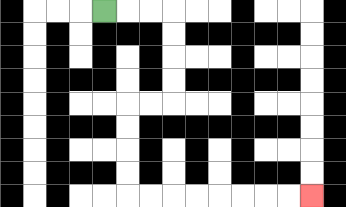{'start': '[4, 0]', 'end': '[13, 8]', 'path_directions': 'R,R,R,D,D,D,D,L,L,D,D,D,D,R,R,R,R,R,R,R,R', 'path_coordinates': '[[4, 0], [5, 0], [6, 0], [7, 0], [7, 1], [7, 2], [7, 3], [7, 4], [6, 4], [5, 4], [5, 5], [5, 6], [5, 7], [5, 8], [6, 8], [7, 8], [8, 8], [9, 8], [10, 8], [11, 8], [12, 8], [13, 8]]'}